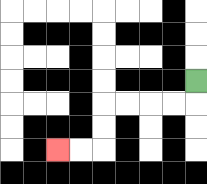{'start': '[8, 3]', 'end': '[2, 6]', 'path_directions': 'D,L,L,L,L,D,D,L,L', 'path_coordinates': '[[8, 3], [8, 4], [7, 4], [6, 4], [5, 4], [4, 4], [4, 5], [4, 6], [3, 6], [2, 6]]'}